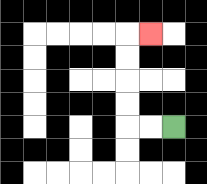{'start': '[7, 5]', 'end': '[6, 1]', 'path_directions': 'L,L,U,U,U,U,R', 'path_coordinates': '[[7, 5], [6, 5], [5, 5], [5, 4], [5, 3], [5, 2], [5, 1], [6, 1]]'}